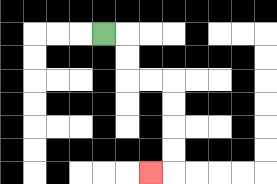{'start': '[4, 1]', 'end': '[6, 7]', 'path_directions': 'R,D,D,R,R,D,D,D,D,L', 'path_coordinates': '[[4, 1], [5, 1], [5, 2], [5, 3], [6, 3], [7, 3], [7, 4], [7, 5], [7, 6], [7, 7], [6, 7]]'}